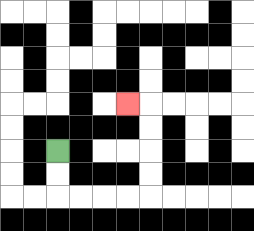{'start': '[2, 6]', 'end': '[5, 4]', 'path_directions': 'D,D,R,R,R,R,U,U,U,U,L', 'path_coordinates': '[[2, 6], [2, 7], [2, 8], [3, 8], [4, 8], [5, 8], [6, 8], [6, 7], [6, 6], [6, 5], [6, 4], [5, 4]]'}